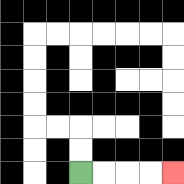{'start': '[3, 7]', 'end': '[7, 7]', 'path_directions': 'R,R,R,R', 'path_coordinates': '[[3, 7], [4, 7], [5, 7], [6, 7], [7, 7]]'}